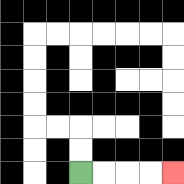{'start': '[3, 7]', 'end': '[7, 7]', 'path_directions': 'R,R,R,R', 'path_coordinates': '[[3, 7], [4, 7], [5, 7], [6, 7], [7, 7]]'}